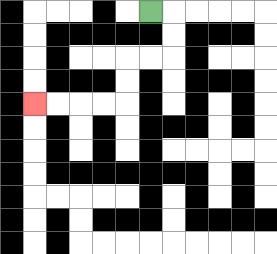{'start': '[6, 0]', 'end': '[1, 4]', 'path_directions': 'R,D,D,L,L,D,D,L,L,L,L', 'path_coordinates': '[[6, 0], [7, 0], [7, 1], [7, 2], [6, 2], [5, 2], [5, 3], [5, 4], [4, 4], [3, 4], [2, 4], [1, 4]]'}